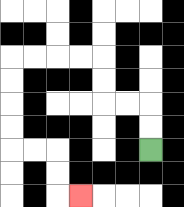{'start': '[6, 6]', 'end': '[3, 8]', 'path_directions': 'U,U,L,L,U,U,L,L,L,L,D,D,D,D,R,R,D,D,R', 'path_coordinates': '[[6, 6], [6, 5], [6, 4], [5, 4], [4, 4], [4, 3], [4, 2], [3, 2], [2, 2], [1, 2], [0, 2], [0, 3], [0, 4], [0, 5], [0, 6], [1, 6], [2, 6], [2, 7], [2, 8], [3, 8]]'}